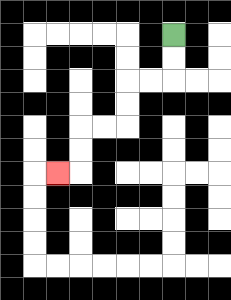{'start': '[7, 1]', 'end': '[2, 7]', 'path_directions': 'D,D,L,L,D,D,L,L,D,D,L', 'path_coordinates': '[[7, 1], [7, 2], [7, 3], [6, 3], [5, 3], [5, 4], [5, 5], [4, 5], [3, 5], [3, 6], [3, 7], [2, 7]]'}